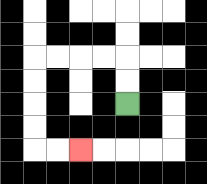{'start': '[5, 4]', 'end': '[3, 6]', 'path_directions': 'U,U,L,L,L,L,D,D,D,D,R,R', 'path_coordinates': '[[5, 4], [5, 3], [5, 2], [4, 2], [3, 2], [2, 2], [1, 2], [1, 3], [1, 4], [1, 5], [1, 6], [2, 6], [3, 6]]'}